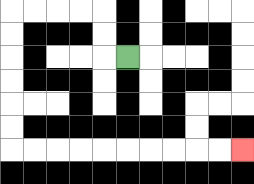{'start': '[5, 2]', 'end': '[10, 6]', 'path_directions': 'L,U,U,L,L,L,L,D,D,D,D,D,D,R,R,R,R,R,R,R,R,R,R', 'path_coordinates': '[[5, 2], [4, 2], [4, 1], [4, 0], [3, 0], [2, 0], [1, 0], [0, 0], [0, 1], [0, 2], [0, 3], [0, 4], [0, 5], [0, 6], [1, 6], [2, 6], [3, 6], [4, 6], [5, 6], [6, 6], [7, 6], [8, 6], [9, 6], [10, 6]]'}